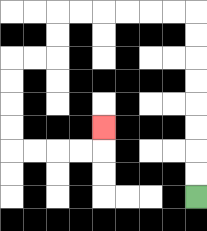{'start': '[8, 8]', 'end': '[4, 5]', 'path_directions': 'U,U,U,U,U,U,U,U,L,L,L,L,L,L,D,D,L,L,D,D,D,D,R,R,R,R,U', 'path_coordinates': '[[8, 8], [8, 7], [8, 6], [8, 5], [8, 4], [8, 3], [8, 2], [8, 1], [8, 0], [7, 0], [6, 0], [5, 0], [4, 0], [3, 0], [2, 0], [2, 1], [2, 2], [1, 2], [0, 2], [0, 3], [0, 4], [0, 5], [0, 6], [1, 6], [2, 6], [3, 6], [4, 6], [4, 5]]'}